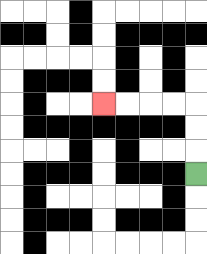{'start': '[8, 7]', 'end': '[4, 4]', 'path_directions': 'U,U,U,L,L,L,L', 'path_coordinates': '[[8, 7], [8, 6], [8, 5], [8, 4], [7, 4], [6, 4], [5, 4], [4, 4]]'}